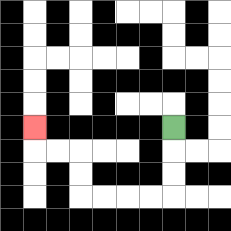{'start': '[7, 5]', 'end': '[1, 5]', 'path_directions': 'D,D,D,L,L,L,L,U,U,L,L,U', 'path_coordinates': '[[7, 5], [7, 6], [7, 7], [7, 8], [6, 8], [5, 8], [4, 8], [3, 8], [3, 7], [3, 6], [2, 6], [1, 6], [1, 5]]'}